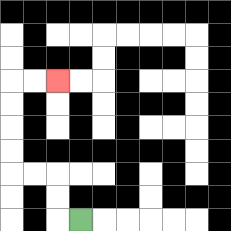{'start': '[3, 9]', 'end': '[2, 3]', 'path_directions': 'L,U,U,L,L,U,U,U,U,R,R', 'path_coordinates': '[[3, 9], [2, 9], [2, 8], [2, 7], [1, 7], [0, 7], [0, 6], [0, 5], [0, 4], [0, 3], [1, 3], [2, 3]]'}